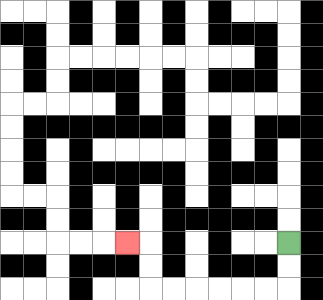{'start': '[12, 10]', 'end': '[5, 10]', 'path_directions': 'D,D,L,L,L,L,L,L,U,U,L', 'path_coordinates': '[[12, 10], [12, 11], [12, 12], [11, 12], [10, 12], [9, 12], [8, 12], [7, 12], [6, 12], [6, 11], [6, 10], [5, 10]]'}